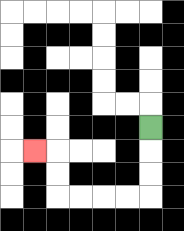{'start': '[6, 5]', 'end': '[1, 6]', 'path_directions': 'D,D,D,L,L,L,L,U,U,L', 'path_coordinates': '[[6, 5], [6, 6], [6, 7], [6, 8], [5, 8], [4, 8], [3, 8], [2, 8], [2, 7], [2, 6], [1, 6]]'}